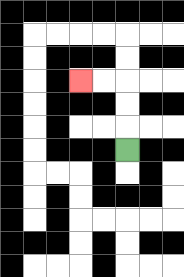{'start': '[5, 6]', 'end': '[3, 3]', 'path_directions': 'U,U,U,L,L', 'path_coordinates': '[[5, 6], [5, 5], [5, 4], [5, 3], [4, 3], [3, 3]]'}